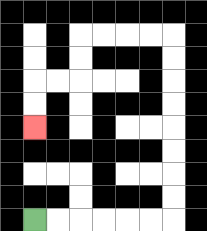{'start': '[1, 9]', 'end': '[1, 5]', 'path_directions': 'R,R,R,R,R,R,U,U,U,U,U,U,U,U,L,L,L,L,D,D,L,L,D,D', 'path_coordinates': '[[1, 9], [2, 9], [3, 9], [4, 9], [5, 9], [6, 9], [7, 9], [7, 8], [7, 7], [7, 6], [7, 5], [7, 4], [7, 3], [7, 2], [7, 1], [6, 1], [5, 1], [4, 1], [3, 1], [3, 2], [3, 3], [2, 3], [1, 3], [1, 4], [1, 5]]'}